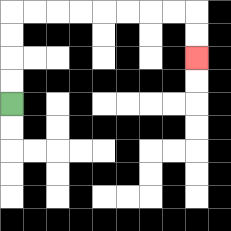{'start': '[0, 4]', 'end': '[8, 2]', 'path_directions': 'U,U,U,U,R,R,R,R,R,R,R,R,D,D', 'path_coordinates': '[[0, 4], [0, 3], [0, 2], [0, 1], [0, 0], [1, 0], [2, 0], [3, 0], [4, 0], [5, 0], [6, 0], [7, 0], [8, 0], [8, 1], [8, 2]]'}